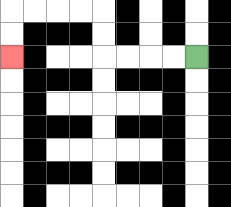{'start': '[8, 2]', 'end': '[0, 2]', 'path_directions': 'L,L,L,L,U,U,L,L,L,L,D,D', 'path_coordinates': '[[8, 2], [7, 2], [6, 2], [5, 2], [4, 2], [4, 1], [4, 0], [3, 0], [2, 0], [1, 0], [0, 0], [0, 1], [0, 2]]'}